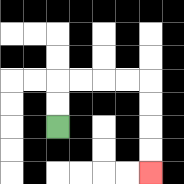{'start': '[2, 5]', 'end': '[6, 7]', 'path_directions': 'U,U,R,R,R,R,D,D,D,D', 'path_coordinates': '[[2, 5], [2, 4], [2, 3], [3, 3], [4, 3], [5, 3], [6, 3], [6, 4], [6, 5], [6, 6], [6, 7]]'}